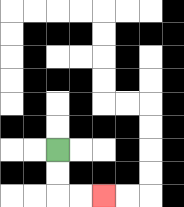{'start': '[2, 6]', 'end': '[4, 8]', 'path_directions': 'D,D,R,R', 'path_coordinates': '[[2, 6], [2, 7], [2, 8], [3, 8], [4, 8]]'}